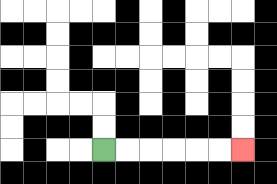{'start': '[4, 6]', 'end': '[10, 6]', 'path_directions': 'R,R,R,R,R,R', 'path_coordinates': '[[4, 6], [5, 6], [6, 6], [7, 6], [8, 6], [9, 6], [10, 6]]'}